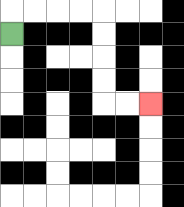{'start': '[0, 1]', 'end': '[6, 4]', 'path_directions': 'U,R,R,R,R,D,D,D,D,R,R', 'path_coordinates': '[[0, 1], [0, 0], [1, 0], [2, 0], [3, 0], [4, 0], [4, 1], [4, 2], [4, 3], [4, 4], [5, 4], [6, 4]]'}